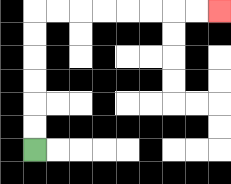{'start': '[1, 6]', 'end': '[9, 0]', 'path_directions': 'U,U,U,U,U,U,R,R,R,R,R,R,R,R', 'path_coordinates': '[[1, 6], [1, 5], [1, 4], [1, 3], [1, 2], [1, 1], [1, 0], [2, 0], [3, 0], [4, 0], [5, 0], [6, 0], [7, 0], [8, 0], [9, 0]]'}